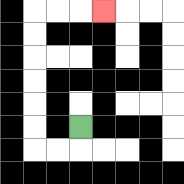{'start': '[3, 5]', 'end': '[4, 0]', 'path_directions': 'D,L,L,U,U,U,U,U,U,R,R,R', 'path_coordinates': '[[3, 5], [3, 6], [2, 6], [1, 6], [1, 5], [1, 4], [1, 3], [1, 2], [1, 1], [1, 0], [2, 0], [3, 0], [4, 0]]'}